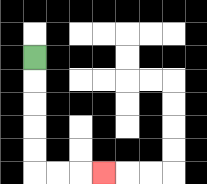{'start': '[1, 2]', 'end': '[4, 7]', 'path_directions': 'D,D,D,D,D,R,R,R', 'path_coordinates': '[[1, 2], [1, 3], [1, 4], [1, 5], [1, 6], [1, 7], [2, 7], [3, 7], [4, 7]]'}